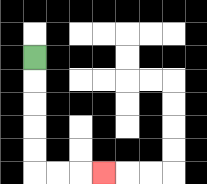{'start': '[1, 2]', 'end': '[4, 7]', 'path_directions': 'D,D,D,D,D,R,R,R', 'path_coordinates': '[[1, 2], [1, 3], [1, 4], [1, 5], [1, 6], [1, 7], [2, 7], [3, 7], [4, 7]]'}